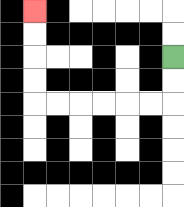{'start': '[7, 2]', 'end': '[1, 0]', 'path_directions': 'D,D,L,L,L,L,L,L,U,U,U,U', 'path_coordinates': '[[7, 2], [7, 3], [7, 4], [6, 4], [5, 4], [4, 4], [3, 4], [2, 4], [1, 4], [1, 3], [1, 2], [1, 1], [1, 0]]'}